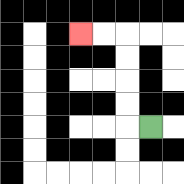{'start': '[6, 5]', 'end': '[3, 1]', 'path_directions': 'L,U,U,U,U,L,L', 'path_coordinates': '[[6, 5], [5, 5], [5, 4], [5, 3], [5, 2], [5, 1], [4, 1], [3, 1]]'}